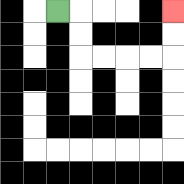{'start': '[2, 0]', 'end': '[7, 0]', 'path_directions': 'R,D,D,R,R,R,R,U,U', 'path_coordinates': '[[2, 0], [3, 0], [3, 1], [3, 2], [4, 2], [5, 2], [6, 2], [7, 2], [7, 1], [7, 0]]'}